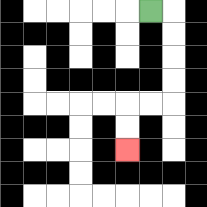{'start': '[6, 0]', 'end': '[5, 6]', 'path_directions': 'R,D,D,D,D,L,L,D,D', 'path_coordinates': '[[6, 0], [7, 0], [7, 1], [7, 2], [7, 3], [7, 4], [6, 4], [5, 4], [5, 5], [5, 6]]'}